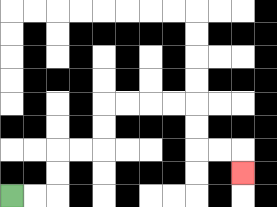{'start': '[0, 8]', 'end': '[10, 7]', 'path_directions': 'R,R,U,U,R,R,U,U,R,R,R,R,D,D,R,R,D', 'path_coordinates': '[[0, 8], [1, 8], [2, 8], [2, 7], [2, 6], [3, 6], [4, 6], [4, 5], [4, 4], [5, 4], [6, 4], [7, 4], [8, 4], [8, 5], [8, 6], [9, 6], [10, 6], [10, 7]]'}